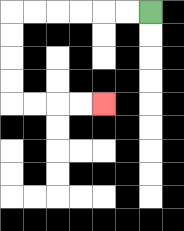{'start': '[6, 0]', 'end': '[4, 4]', 'path_directions': 'L,L,L,L,L,L,D,D,D,D,R,R,R,R', 'path_coordinates': '[[6, 0], [5, 0], [4, 0], [3, 0], [2, 0], [1, 0], [0, 0], [0, 1], [0, 2], [0, 3], [0, 4], [1, 4], [2, 4], [3, 4], [4, 4]]'}